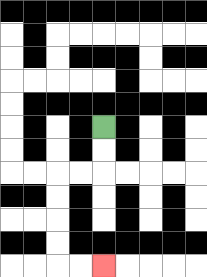{'start': '[4, 5]', 'end': '[4, 11]', 'path_directions': 'D,D,L,L,D,D,D,D,R,R', 'path_coordinates': '[[4, 5], [4, 6], [4, 7], [3, 7], [2, 7], [2, 8], [2, 9], [2, 10], [2, 11], [3, 11], [4, 11]]'}